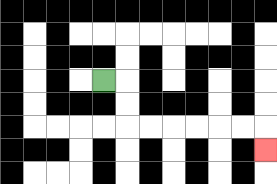{'start': '[4, 3]', 'end': '[11, 6]', 'path_directions': 'R,D,D,R,R,R,R,R,R,D', 'path_coordinates': '[[4, 3], [5, 3], [5, 4], [5, 5], [6, 5], [7, 5], [8, 5], [9, 5], [10, 5], [11, 5], [11, 6]]'}